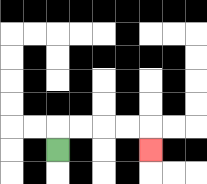{'start': '[2, 6]', 'end': '[6, 6]', 'path_directions': 'U,R,R,R,R,D', 'path_coordinates': '[[2, 6], [2, 5], [3, 5], [4, 5], [5, 5], [6, 5], [6, 6]]'}